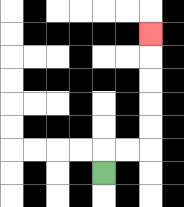{'start': '[4, 7]', 'end': '[6, 1]', 'path_directions': 'U,R,R,U,U,U,U,U', 'path_coordinates': '[[4, 7], [4, 6], [5, 6], [6, 6], [6, 5], [6, 4], [6, 3], [6, 2], [6, 1]]'}